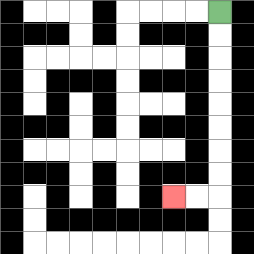{'start': '[9, 0]', 'end': '[7, 8]', 'path_directions': 'D,D,D,D,D,D,D,D,L,L', 'path_coordinates': '[[9, 0], [9, 1], [9, 2], [9, 3], [9, 4], [9, 5], [9, 6], [9, 7], [9, 8], [8, 8], [7, 8]]'}